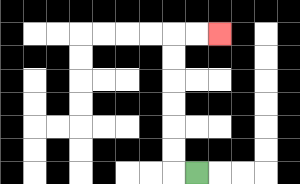{'start': '[8, 7]', 'end': '[9, 1]', 'path_directions': 'L,U,U,U,U,U,U,R,R', 'path_coordinates': '[[8, 7], [7, 7], [7, 6], [7, 5], [7, 4], [7, 3], [7, 2], [7, 1], [8, 1], [9, 1]]'}